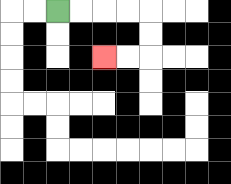{'start': '[2, 0]', 'end': '[4, 2]', 'path_directions': 'R,R,R,R,D,D,L,L', 'path_coordinates': '[[2, 0], [3, 0], [4, 0], [5, 0], [6, 0], [6, 1], [6, 2], [5, 2], [4, 2]]'}